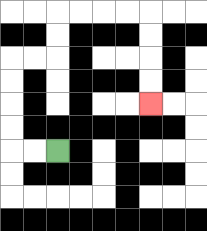{'start': '[2, 6]', 'end': '[6, 4]', 'path_directions': 'L,L,U,U,U,U,R,R,U,U,R,R,R,R,D,D,D,D', 'path_coordinates': '[[2, 6], [1, 6], [0, 6], [0, 5], [0, 4], [0, 3], [0, 2], [1, 2], [2, 2], [2, 1], [2, 0], [3, 0], [4, 0], [5, 0], [6, 0], [6, 1], [6, 2], [6, 3], [6, 4]]'}